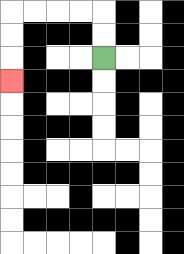{'start': '[4, 2]', 'end': '[0, 3]', 'path_directions': 'U,U,L,L,L,L,D,D,D', 'path_coordinates': '[[4, 2], [4, 1], [4, 0], [3, 0], [2, 0], [1, 0], [0, 0], [0, 1], [0, 2], [0, 3]]'}